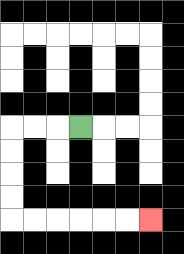{'start': '[3, 5]', 'end': '[6, 9]', 'path_directions': 'L,L,L,D,D,D,D,R,R,R,R,R,R', 'path_coordinates': '[[3, 5], [2, 5], [1, 5], [0, 5], [0, 6], [0, 7], [0, 8], [0, 9], [1, 9], [2, 9], [3, 9], [4, 9], [5, 9], [6, 9]]'}